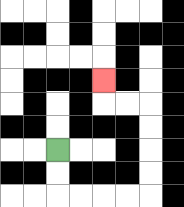{'start': '[2, 6]', 'end': '[4, 3]', 'path_directions': 'D,D,R,R,R,R,U,U,U,U,L,L,U', 'path_coordinates': '[[2, 6], [2, 7], [2, 8], [3, 8], [4, 8], [5, 8], [6, 8], [6, 7], [6, 6], [6, 5], [6, 4], [5, 4], [4, 4], [4, 3]]'}